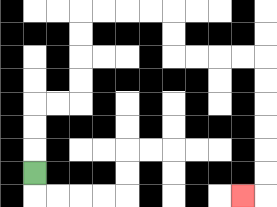{'start': '[1, 7]', 'end': '[10, 8]', 'path_directions': 'U,U,U,R,R,U,U,U,U,R,R,R,R,D,D,R,R,R,R,D,D,D,D,D,D,L', 'path_coordinates': '[[1, 7], [1, 6], [1, 5], [1, 4], [2, 4], [3, 4], [3, 3], [3, 2], [3, 1], [3, 0], [4, 0], [5, 0], [6, 0], [7, 0], [7, 1], [7, 2], [8, 2], [9, 2], [10, 2], [11, 2], [11, 3], [11, 4], [11, 5], [11, 6], [11, 7], [11, 8], [10, 8]]'}